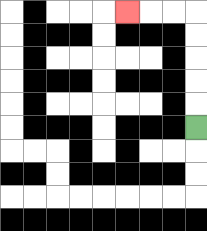{'start': '[8, 5]', 'end': '[5, 0]', 'path_directions': 'U,U,U,U,U,L,L,L', 'path_coordinates': '[[8, 5], [8, 4], [8, 3], [8, 2], [8, 1], [8, 0], [7, 0], [6, 0], [5, 0]]'}